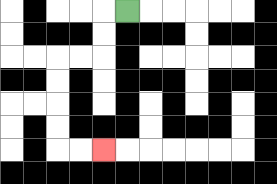{'start': '[5, 0]', 'end': '[4, 6]', 'path_directions': 'L,D,D,L,L,D,D,D,D,R,R', 'path_coordinates': '[[5, 0], [4, 0], [4, 1], [4, 2], [3, 2], [2, 2], [2, 3], [2, 4], [2, 5], [2, 6], [3, 6], [4, 6]]'}